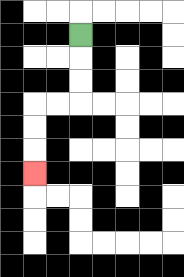{'start': '[3, 1]', 'end': '[1, 7]', 'path_directions': 'D,D,D,L,L,D,D,D', 'path_coordinates': '[[3, 1], [3, 2], [3, 3], [3, 4], [2, 4], [1, 4], [1, 5], [1, 6], [1, 7]]'}